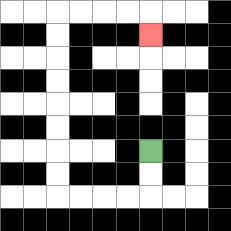{'start': '[6, 6]', 'end': '[6, 1]', 'path_directions': 'D,D,L,L,L,L,U,U,U,U,U,U,U,U,R,R,R,R,D', 'path_coordinates': '[[6, 6], [6, 7], [6, 8], [5, 8], [4, 8], [3, 8], [2, 8], [2, 7], [2, 6], [2, 5], [2, 4], [2, 3], [2, 2], [2, 1], [2, 0], [3, 0], [4, 0], [5, 0], [6, 0], [6, 1]]'}